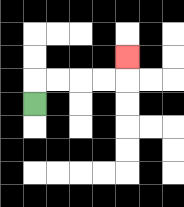{'start': '[1, 4]', 'end': '[5, 2]', 'path_directions': 'U,R,R,R,R,U', 'path_coordinates': '[[1, 4], [1, 3], [2, 3], [3, 3], [4, 3], [5, 3], [5, 2]]'}